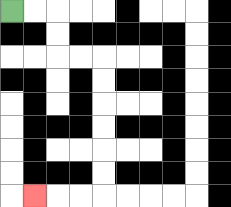{'start': '[0, 0]', 'end': '[1, 8]', 'path_directions': 'R,R,D,D,R,R,D,D,D,D,D,D,L,L,L', 'path_coordinates': '[[0, 0], [1, 0], [2, 0], [2, 1], [2, 2], [3, 2], [4, 2], [4, 3], [4, 4], [4, 5], [4, 6], [4, 7], [4, 8], [3, 8], [2, 8], [1, 8]]'}